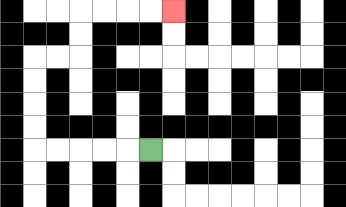{'start': '[6, 6]', 'end': '[7, 0]', 'path_directions': 'L,L,L,L,L,U,U,U,U,R,R,U,U,R,R,R,R', 'path_coordinates': '[[6, 6], [5, 6], [4, 6], [3, 6], [2, 6], [1, 6], [1, 5], [1, 4], [1, 3], [1, 2], [2, 2], [3, 2], [3, 1], [3, 0], [4, 0], [5, 0], [6, 0], [7, 0]]'}